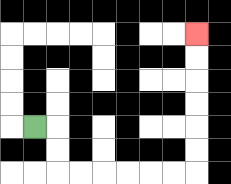{'start': '[1, 5]', 'end': '[8, 1]', 'path_directions': 'R,D,D,R,R,R,R,R,R,U,U,U,U,U,U', 'path_coordinates': '[[1, 5], [2, 5], [2, 6], [2, 7], [3, 7], [4, 7], [5, 7], [6, 7], [7, 7], [8, 7], [8, 6], [8, 5], [8, 4], [8, 3], [8, 2], [8, 1]]'}